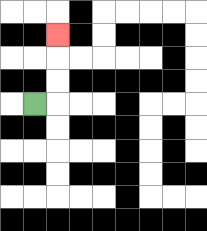{'start': '[1, 4]', 'end': '[2, 1]', 'path_directions': 'R,U,U,U', 'path_coordinates': '[[1, 4], [2, 4], [2, 3], [2, 2], [2, 1]]'}